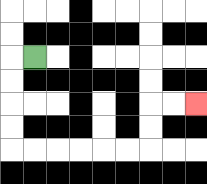{'start': '[1, 2]', 'end': '[8, 4]', 'path_directions': 'L,D,D,D,D,R,R,R,R,R,R,U,U,R,R', 'path_coordinates': '[[1, 2], [0, 2], [0, 3], [0, 4], [0, 5], [0, 6], [1, 6], [2, 6], [3, 6], [4, 6], [5, 6], [6, 6], [6, 5], [6, 4], [7, 4], [8, 4]]'}